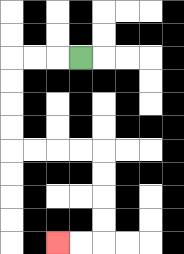{'start': '[3, 2]', 'end': '[2, 10]', 'path_directions': 'L,L,L,D,D,D,D,R,R,R,R,D,D,D,D,L,L', 'path_coordinates': '[[3, 2], [2, 2], [1, 2], [0, 2], [0, 3], [0, 4], [0, 5], [0, 6], [1, 6], [2, 6], [3, 6], [4, 6], [4, 7], [4, 8], [4, 9], [4, 10], [3, 10], [2, 10]]'}